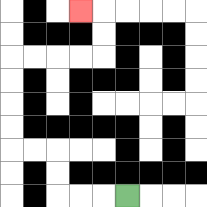{'start': '[5, 8]', 'end': '[3, 0]', 'path_directions': 'L,L,L,U,U,L,L,U,U,U,U,R,R,R,R,U,U,L', 'path_coordinates': '[[5, 8], [4, 8], [3, 8], [2, 8], [2, 7], [2, 6], [1, 6], [0, 6], [0, 5], [0, 4], [0, 3], [0, 2], [1, 2], [2, 2], [3, 2], [4, 2], [4, 1], [4, 0], [3, 0]]'}